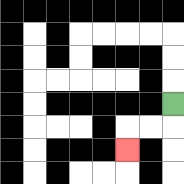{'start': '[7, 4]', 'end': '[5, 6]', 'path_directions': 'D,L,L,D', 'path_coordinates': '[[7, 4], [7, 5], [6, 5], [5, 5], [5, 6]]'}